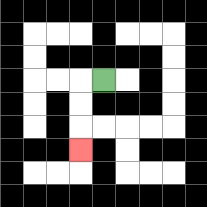{'start': '[4, 3]', 'end': '[3, 6]', 'path_directions': 'L,D,D,D', 'path_coordinates': '[[4, 3], [3, 3], [3, 4], [3, 5], [3, 6]]'}